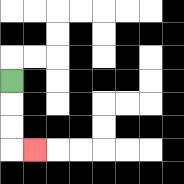{'start': '[0, 3]', 'end': '[1, 6]', 'path_directions': 'D,D,D,R', 'path_coordinates': '[[0, 3], [0, 4], [0, 5], [0, 6], [1, 6]]'}